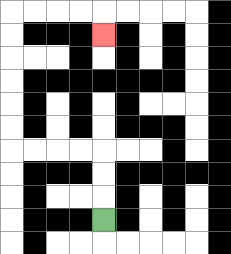{'start': '[4, 9]', 'end': '[4, 1]', 'path_directions': 'U,U,U,L,L,L,L,U,U,U,U,U,U,R,R,R,R,D', 'path_coordinates': '[[4, 9], [4, 8], [4, 7], [4, 6], [3, 6], [2, 6], [1, 6], [0, 6], [0, 5], [0, 4], [0, 3], [0, 2], [0, 1], [0, 0], [1, 0], [2, 0], [3, 0], [4, 0], [4, 1]]'}